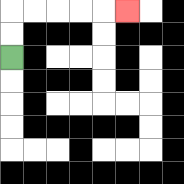{'start': '[0, 2]', 'end': '[5, 0]', 'path_directions': 'U,U,R,R,R,R,R', 'path_coordinates': '[[0, 2], [0, 1], [0, 0], [1, 0], [2, 0], [3, 0], [4, 0], [5, 0]]'}